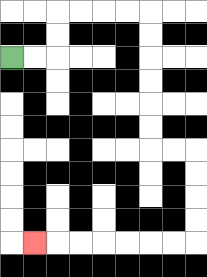{'start': '[0, 2]', 'end': '[1, 10]', 'path_directions': 'R,R,U,U,R,R,R,R,D,D,D,D,D,D,R,R,D,D,D,D,L,L,L,L,L,L,L', 'path_coordinates': '[[0, 2], [1, 2], [2, 2], [2, 1], [2, 0], [3, 0], [4, 0], [5, 0], [6, 0], [6, 1], [6, 2], [6, 3], [6, 4], [6, 5], [6, 6], [7, 6], [8, 6], [8, 7], [8, 8], [8, 9], [8, 10], [7, 10], [6, 10], [5, 10], [4, 10], [3, 10], [2, 10], [1, 10]]'}